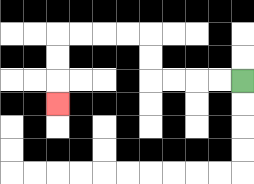{'start': '[10, 3]', 'end': '[2, 4]', 'path_directions': 'L,L,L,L,U,U,L,L,L,L,D,D,D', 'path_coordinates': '[[10, 3], [9, 3], [8, 3], [7, 3], [6, 3], [6, 2], [6, 1], [5, 1], [4, 1], [3, 1], [2, 1], [2, 2], [2, 3], [2, 4]]'}